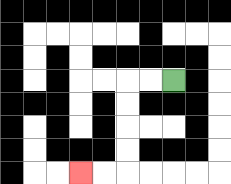{'start': '[7, 3]', 'end': '[3, 7]', 'path_directions': 'L,L,D,D,D,D,L,L', 'path_coordinates': '[[7, 3], [6, 3], [5, 3], [5, 4], [5, 5], [5, 6], [5, 7], [4, 7], [3, 7]]'}